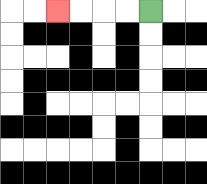{'start': '[6, 0]', 'end': '[2, 0]', 'path_directions': 'L,L,L,L', 'path_coordinates': '[[6, 0], [5, 0], [4, 0], [3, 0], [2, 0]]'}